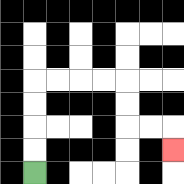{'start': '[1, 7]', 'end': '[7, 6]', 'path_directions': 'U,U,U,U,R,R,R,R,D,D,R,R,D', 'path_coordinates': '[[1, 7], [1, 6], [1, 5], [1, 4], [1, 3], [2, 3], [3, 3], [4, 3], [5, 3], [5, 4], [5, 5], [6, 5], [7, 5], [7, 6]]'}